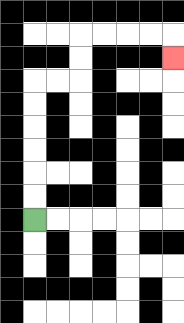{'start': '[1, 9]', 'end': '[7, 2]', 'path_directions': 'U,U,U,U,U,U,R,R,U,U,R,R,R,R,D', 'path_coordinates': '[[1, 9], [1, 8], [1, 7], [1, 6], [1, 5], [1, 4], [1, 3], [2, 3], [3, 3], [3, 2], [3, 1], [4, 1], [5, 1], [6, 1], [7, 1], [7, 2]]'}